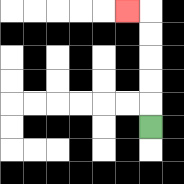{'start': '[6, 5]', 'end': '[5, 0]', 'path_directions': 'U,U,U,U,U,L', 'path_coordinates': '[[6, 5], [6, 4], [6, 3], [6, 2], [6, 1], [6, 0], [5, 0]]'}